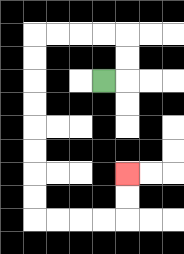{'start': '[4, 3]', 'end': '[5, 7]', 'path_directions': 'R,U,U,L,L,L,L,D,D,D,D,D,D,D,D,R,R,R,R,U,U', 'path_coordinates': '[[4, 3], [5, 3], [5, 2], [5, 1], [4, 1], [3, 1], [2, 1], [1, 1], [1, 2], [1, 3], [1, 4], [1, 5], [1, 6], [1, 7], [1, 8], [1, 9], [2, 9], [3, 9], [4, 9], [5, 9], [5, 8], [5, 7]]'}